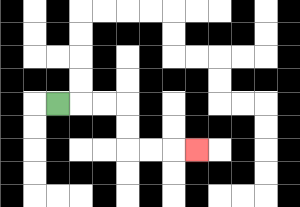{'start': '[2, 4]', 'end': '[8, 6]', 'path_directions': 'R,R,R,D,D,R,R,R', 'path_coordinates': '[[2, 4], [3, 4], [4, 4], [5, 4], [5, 5], [5, 6], [6, 6], [7, 6], [8, 6]]'}